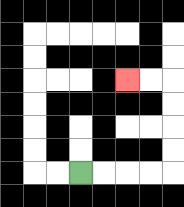{'start': '[3, 7]', 'end': '[5, 3]', 'path_directions': 'R,R,R,R,U,U,U,U,L,L', 'path_coordinates': '[[3, 7], [4, 7], [5, 7], [6, 7], [7, 7], [7, 6], [7, 5], [7, 4], [7, 3], [6, 3], [5, 3]]'}